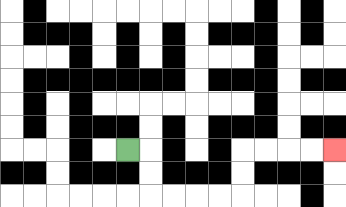{'start': '[5, 6]', 'end': '[14, 6]', 'path_directions': 'R,D,D,R,R,R,R,U,U,R,R,R,R', 'path_coordinates': '[[5, 6], [6, 6], [6, 7], [6, 8], [7, 8], [8, 8], [9, 8], [10, 8], [10, 7], [10, 6], [11, 6], [12, 6], [13, 6], [14, 6]]'}